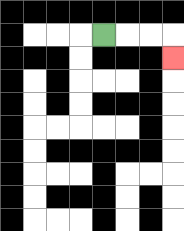{'start': '[4, 1]', 'end': '[7, 2]', 'path_directions': 'R,R,R,D', 'path_coordinates': '[[4, 1], [5, 1], [6, 1], [7, 1], [7, 2]]'}